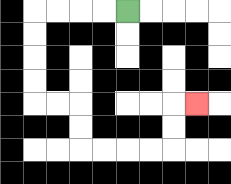{'start': '[5, 0]', 'end': '[8, 4]', 'path_directions': 'L,L,L,L,D,D,D,D,R,R,D,D,R,R,R,R,U,U,R', 'path_coordinates': '[[5, 0], [4, 0], [3, 0], [2, 0], [1, 0], [1, 1], [1, 2], [1, 3], [1, 4], [2, 4], [3, 4], [3, 5], [3, 6], [4, 6], [5, 6], [6, 6], [7, 6], [7, 5], [7, 4], [8, 4]]'}